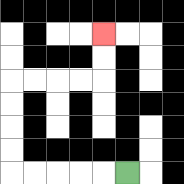{'start': '[5, 7]', 'end': '[4, 1]', 'path_directions': 'L,L,L,L,L,U,U,U,U,R,R,R,R,U,U', 'path_coordinates': '[[5, 7], [4, 7], [3, 7], [2, 7], [1, 7], [0, 7], [0, 6], [0, 5], [0, 4], [0, 3], [1, 3], [2, 3], [3, 3], [4, 3], [4, 2], [4, 1]]'}